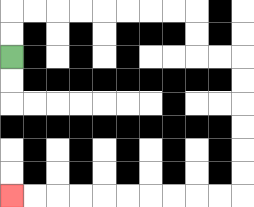{'start': '[0, 2]', 'end': '[0, 8]', 'path_directions': 'U,U,R,R,R,R,R,R,R,R,D,D,R,R,D,D,D,D,D,D,L,L,L,L,L,L,L,L,L,L', 'path_coordinates': '[[0, 2], [0, 1], [0, 0], [1, 0], [2, 0], [3, 0], [4, 0], [5, 0], [6, 0], [7, 0], [8, 0], [8, 1], [8, 2], [9, 2], [10, 2], [10, 3], [10, 4], [10, 5], [10, 6], [10, 7], [10, 8], [9, 8], [8, 8], [7, 8], [6, 8], [5, 8], [4, 8], [3, 8], [2, 8], [1, 8], [0, 8]]'}